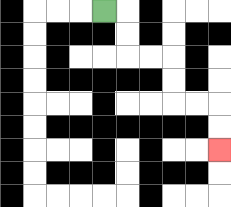{'start': '[4, 0]', 'end': '[9, 6]', 'path_directions': 'R,D,D,R,R,D,D,R,R,D,D', 'path_coordinates': '[[4, 0], [5, 0], [5, 1], [5, 2], [6, 2], [7, 2], [7, 3], [7, 4], [8, 4], [9, 4], [9, 5], [9, 6]]'}